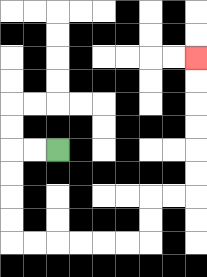{'start': '[2, 6]', 'end': '[8, 2]', 'path_directions': 'L,L,D,D,D,D,R,R,R,R,R,R,U,U,R,R,U,U,U,U,U,U', 'path_coordinates': '[[2, 6], [1, 6], [0, 6], [0, 7], [0, 8], [0, 9], [0, 10], [1, 10], [2, 10], [3, 10], [4, 10], [5, 10], [6, 10], [6, 9], [6, 8], [7, 8], [8, 8], [8, 7], [8, 6], [8, 5], [8, 4], [8, 3], [8, 2]]'}